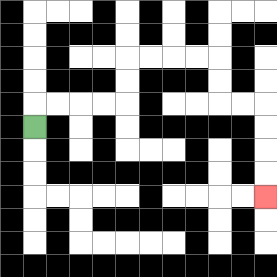{'start': '[1, 5]', 'end': '[11, 8]', 'path_directions': 'U,R,R,R,R,U,U,R,R,R,R,D,D,R,R,D,D,D,D', 'path_coordinates': '[[1, 5], [1, 4], [2, 4], [3, 4], [4, 4], [5, 4], [5, 3], [5, 2], [6, 2], [7, 2], [8, 2], [9, 2], [9, 3], [9, 4], [10, 4], [11, 4], [11, 5], [11, 6], [11, 7], [11, 8]]'}